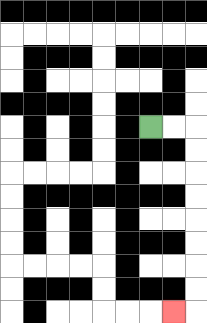{'start': '[6, 5]', 'end': '[7, 13]', 'path_directions': 'R,R,D,D,D,D,D,D,D,D,L', 'path_coordinates': '[[6, 5], [7, 5], [8, 5], [8, 6], [8, 7], [8, 8], [8, 9], [8, 10], [8, 11], [8, 12], [8, 13], [7, 13]]'}